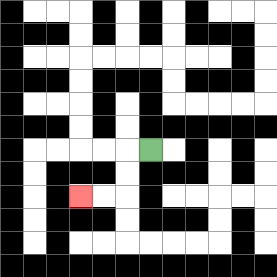{'start': '[6, 6]', 'end': '[3, 8]', 'path_directions': 'L,D,D,L,L', 'path_coordinates': '[[6, 6], [5, 6], [5, 7], [5, 8], [4, 8], [3, 8]]'}